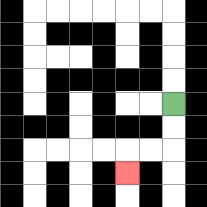{'start': '[7, 4]', 'end': '[5, 7]', 'path_directions': 'D,D,L,L,D', 'path_coordinates': '[[7, 4], [7, 5], [7, 6], [6, 6], [5, 6], [5, 7]]'}